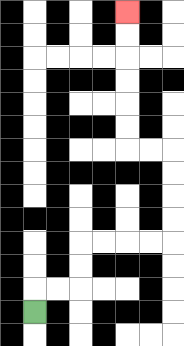{'start': '[1, 13]', 'end': '[5, 0]', 'path_directions': 'U,R,R,U,U,R,R,R,R,U,U,U,U,L,L,U,U,U,U,U,U', 'path_coordinates': '[[1, 13], [1, 12], [2, 12], [3, 12], [3, 11], [3, 10], [4, 10], [5, 10], [6, 10], [7, 10], [7, 9], [7, 8], [7, 7], [7, 6], [6, 6], [5, 6], [5, 5], [5, 4], [5, 3], [5, 2], [5, 1], [5, 0]]'}